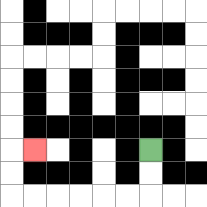{'start': '[6, 6]', 'end': '[1, 6]', 'path_directions': 'D,D,L,L,L,L,L,L,U,U,R', 'path_coordinates': '[[6, 6], [6, 7], [6, 8], [5, 8], [4, 8], [3, 8], [2, 8], [1, 8], [0, 8], [0, 7], [0, 6], [1, 6]]'}